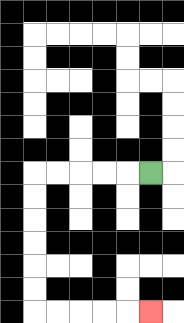{'start': '[6, 7]', 'end': '[6, 13]', 'path_directions': 'L,L,L,L,L,D,D,D,D,D,D,R,R,R,R,R', 'path_coordinates': '[[6, 7], [5, 7], [4, 7], [3, 7], [2, 7], [1, 7], [1, 8], [1, 9], [1, 10], [1, 11], [1, 12], [1, 13], [2, 13], [3, 13], [4, 13], [5, 13], [6, 13]]'}